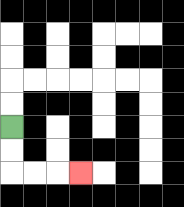{'start': '[0, 5]', 'end': '[3, 7]', 'path_directions': 'D,D,R,R,R', 'path_coordinates': '[[0, 5], [0, 6], [0, 7], [1, 7], [2, 7], [3, 7]]'}